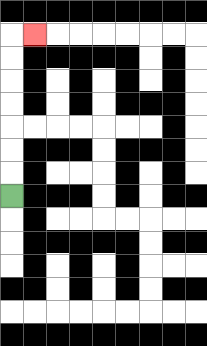{'start': '[0, 8]', 'end': '[1, 1]', 'path_directions': 'U,U,U,U,U,U,U,R', 'path_coordinates': '[[0, 8], [0, 7], [0, 6], [0, 5], [0, 4], [0, 3], [0, 2], [0, 1], [1, 1]]'}